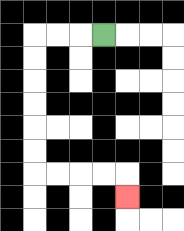{'start': '[4, 1]', 'end': '[5, 8]', 'path_directions': 'L,L,L,D,D,D,D,D,D,R,R,R,R,D', 'path_coordinates': '[[4, 1], [3, 1], [2, 1], [1, 1], [1, 2], [1, 3], [1, 4], [1, 5], [1, 6], [1, 7], [2, 7], [3, 7], [4, 7], [5, 7], [5, 8]]'}